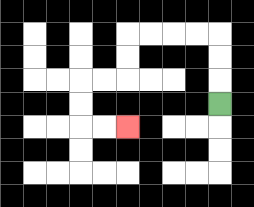{'start': '[9, 4]', 'end': '[5, 5]', 'path_directions': 'U,U,U,L,L,L,L,D,D,L,L,D,D,R,R', 'path_coordinates': '[[9, 4], [9, 3], [9, 2], [9, 1], [8, 1], [7, 1], [6, 1], [5, 1], [5, 2], [5, 3], [4, 3], [3, 3], [3, 4], [3, 5], [4, 5], [5, 5]]'}